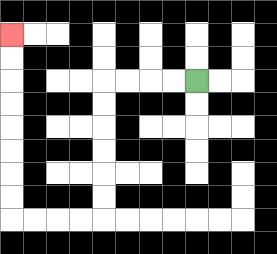{'start': '[8, 3]', 'end': '[0, 1]', 'path_directions': 'L,L,L,L,D,D,D,D,D,D,L,L,L,L,U,U,U,U,U,U,U,U', 'path_coordinates': '[[8, 3], [7, 3], [6, 3], [5, 3], [4, 3], [4, 4], [4, 5], [4, 6], [4, 7], [4, 8], [4, 9], [3, 9], [2, 9], [1, 9], [0, 9], [0, 8], [0, 7], [0, 6], [0, 5], [0, 4], [0, 3], [0, 2], [0, 1]]'}